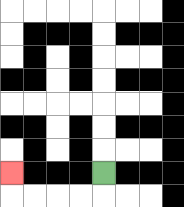{'start': '[4, 7]', 'end': '[0, 7]', 'path_directions': 'D,L,L,L,L,U', 'path_coordinates': '[[4, 7], [4, 8], [3, 8], [2, 8], [1, 8], [0, 8], [0, 7]]'}